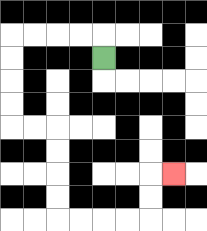{'start': '[4, 2]', 'end': '[7, 7]', 'path_directions': 'U,L,L,L,L,D,D,D,D,R,R,D,D,D,D,R,R,R,R,U,U,R', 'path_coordinates': '[[4, 2], [4, 1], [3, 1], [2, 1], [1, 1], [0, 1], [0, 2], [0, 3], [0, 4], [0, 5], [1, 5], [2, 5], [2, 6], [2, 7], [2, 8], [2, 9], [3, 9], [4, 9], [5, 9], [6, 9], [6, 8], [6, 7], [7, 7]]'}